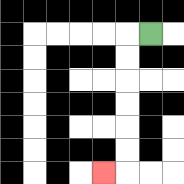{'start': '[6, 1]', 'end': '[4, 7]', 'path_directions': 'L,D,D,D,D,D,D,L', 'path_coordinates': '[[6, 1], [5, 1], [5, 2], [5, 3], [5, 4], [5, 5], [5, 6], [5, 7], [4, 7]]'}